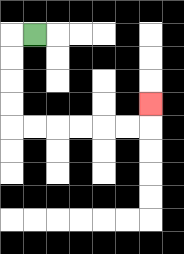{'start': '[1, 1]', 'end': '[6, 4]', 'path_directions': 'L,D,D,D,D,R,R,R,R,R,R,U', 'path_coordinates': '[[1, 1], [0, 1], [0, 2], [0, 3], [0, 4], [0, 5], [1, 5], [2, 5], [3, 5], [4, 5], [5, 5], [6, 5], [6, 4]]'}